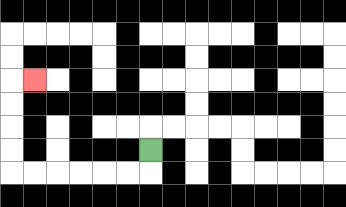{'start': '[6, 6]', 'end': '[1, 3]', 'path_directions': 'D,L,L,L,L,L,L,U,U,U,U,R', 'path_coordinates': '[[6, 6], [6, 7], [5, 7], [4, 7], [3, 7], [2, 7], [1, 7], [0, 7], [0, 6], [0, 5], [0, 4], [0, 3], [1, 3]]'}